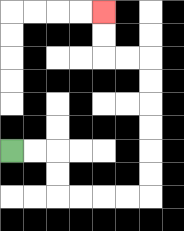{'start': '[0, 6]', 'end': '[4, 0]', 'path_directions': 'R,R,D,D,R,R,R,R,U,U,U,U,U,U,L,L,U,U', 'path_coordinates': '[[0, 6], [1, 6], [2, 6], [2, 7], [2, 8], [3, 8], [4, 8], [5, 8], [6, 8], [6, 7], [6, 6], [6, 5], [6, 4], [6, 3], [6, 2], [5, 2], [4, 2], [4, 1], [4, 0]]'}